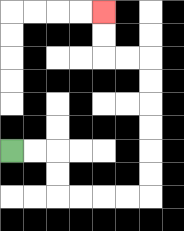{'start': '[0, 6]', 'end': '[4, 0]', 'path_directions': 'R,R,D,D,R,R,R,R,U,U,U,U,U,U,L,L,U,U', 'path_coordinates': '[[0, 6], [1, 6], [2, 6], [2, 7], [2, 8], [3, 8], [4, 8], [5, 8], [6, 8], [6, 7], [6, 6], [6, 5], [6, 4], [6, 3], [6, 2], [5, 2], [4, 2], [4, 1], [4, 0]]'}